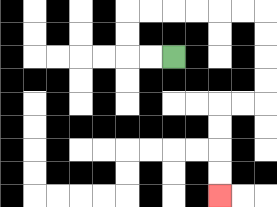{'start': '[7, 2]', 'end': '[9, 8]', 'path_directions': 'L,L,U,U,R,R,R,R,R,R,D,D,D,D,L,L,D,D,D,D', 'path_coordinates': '[[7, 2], [6, 2], [5, 2], [5, 1], [5, 0], [6, 0], [7, 0], [8, 0], [9, 0], [10, 0], [11, 0], [11, 1], [11, 2], [11, 3], [11, 4], [10, 4], [9, 4], [9, 5], [9, 6], [9, 7], [9, 8]]'}